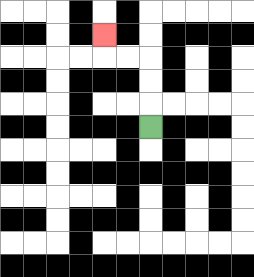{'start': '[6, 5]', 'end': '[4, 1]', 'path_directions': 'U,U,U,L,L,U', 'path_coordinates': '[[6, 5], [6, 4], [6, 3], [6, 2], [5, 2], [4, 2], [4, 1]]'}